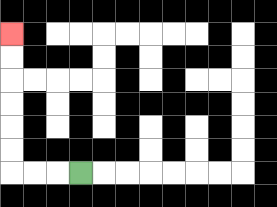{'start': '[3, 7]', 'end': '[0, 1]', 'path_directions': 'L,L,L,U,U,U,U,U,U', 'path_coordinates': '[[3, 7], [2, 7], [1, 7], [0, 7], [0, 6], [0, 5], [0, 4], [0, 3], [0, 2], [0, 1]]'}